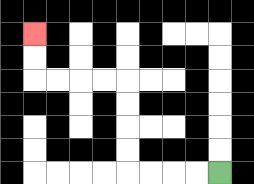{'start': '[9, 7]', 'end': '[1, 1]', 'path_directions': 'L,L,L,L,U,U,U,U,L,L,L,L,U,U', 'path_coordinates': '[[9, 7], [8, 7], [7, 7], [6, 7], [5, 7], [5, 6], [5, 5], [5, 4], [5, 3], [4, 3], [3, 3], [2, 3], [1, 3], [1, 2], [1, 1]]'}